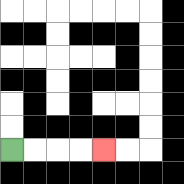{'start': '[0, 6]', 'end': '[4, 6]', 'path_directions': 'R,R,R,R', 'path_coordinates': '[[0, 6], [1, 6], [2, 6], [3, 6], [4, 6]]'}